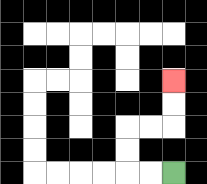{'start': '[7, 7]', 'end': '[7, 3]', 'path_directions': 'L,L,U,U,R,R,U,U', 'path_coordinates': '[[7, 7], [6, 7], [5, 7], [5, 6], [5, 5], [6, 5], [7, 5], [7, 4], [7, 3]]'}